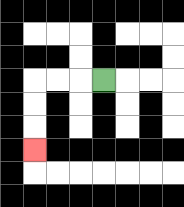{'start': '[4, 3]', 'end': '[1, 6]', 'path_directions': 'L,L,L,D,D,D', 'path_coordinates': '[[4, 3], [3, 3], [2, 3], [1, 3], [1, 4], [1, 5], [1, 6]]'}